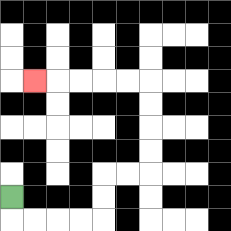{'start': '[0, 8]', 'end': '[1, 3]', 'path_directions': 'D,R,R,R,R,U,U,R,R,U,U,U,U,L,L,L,L,L', 'path_coordinates': '[[0, 8], [0, 9], [1, 9], [2, 9], [3, 9], [4, 9], [4, 8], [4, 7], [5, 7], [6, 7], [6, 6], [6, 5], [6, 4], [6, 3], [5, 3], [4, 3], [3, 3], [2, 3], [1, 3]]'}